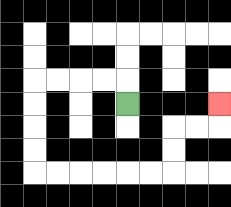{'start': '[5, 4]', 'end': '[9, 4]', 'path_directions': 'U,L,L,L,L,D,D,D,D,R,R,R,R,R,R,U,U,R,R,U', 'path_coordinates': '[[5, 4], [5, 3], [4, 3], [3, 3], [2, 3], [1, 3], [1, 4], [1, 5], [1, 6], [1, 7], [2, 7], [3, 7], [4, 7], [5, 7], [6, 7], [7, 7], [7, 6], [7, 5], [8, 5], [9, 5], [9, 4]]'}